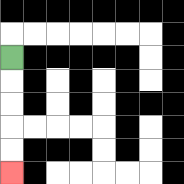{'start': '[0, 2]', 'end': '[0, 7]', 'path_directions': 'D,D,D,D,D', 'path_coordinates': '[[0, 2], [0, 3], [0, 4], [0, 5], [0, 6], [0, 7]]'}